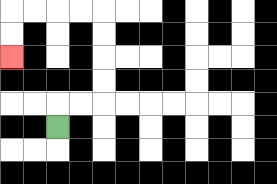{'start': '[2, 5]', 'end': '[0, 2]', 'path_directions': 'U,R,R,U,U,U,U,L,L,L,L,D,D', 'path_coordinates': '[[2, 5], [2, 4], [3, 4], [4, 4], [4, 3], [4, 2], [4, 1], [4, 0], [3, 0], [2, 0], [1, 0], [0, 0], [0, 1], [0, 2]]'}